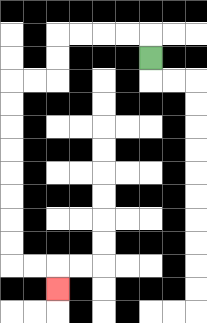{'start': '[6, 2]', 'end': '[2, 12]', 'path_directions': 'U,L,L,L,L,D,D,L,L,D,D,D,D,D,D,D,D,R,R,D', 'path_coordinates': '[[6, 2], [6, 1], [5, 1], [4, 1], [3, 1], [2, 1], [2, 2], [2, 3], [1, 3], [0, 3], [0, 4], [0, 5], [0, 6], [0, 7], [0, 8], [0, 9], [0, 10], [0, 11], [1, 11], [2, 11], [2, 12]]'}